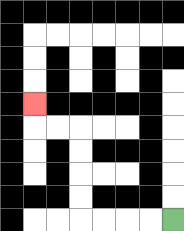{'start': '[7, 9]', 'end': '[1, 4]', 'path_directions': 'L,L,L,L,U,U,U,U,L,L,U', 'path_coordinates': '[[7, 9], [6, 9], [5, 9], [4, 9], [3, 9], [3, 8], [3, 7], [3, 6], [3, 5], [2, 5], [1, 5], [1, 4]]'}